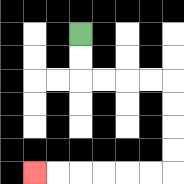{'start': '[3, 1]', 'end': '[1, 7]', 'path_directions': 'D,D,R,R,R,R,D,D,D,D,L,L,L,L,L,L', 'path_coordinates': '[[3, 1], [3, 2], [3, 3], [4, 3], [5, 3], [6, 3], [7, 3], [7, 4], [7, 5], [7, 6], [7, 7], [6, 7], [5, 7], [4, 7], [3, 7], [2, 7], [1, 7]]'}